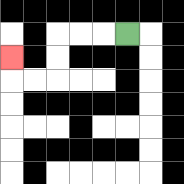{'start': '[5, 1]', 'end': '[0, 2]', 'path_directions': 'L,L,L,D,D,L,L,U', 'path_coordinates': '[[5, 1], [4, 1], [3, 1], [2, 1], [2, 2], [2, 3], [1, 3], [0, 3], [0, 2]]'}